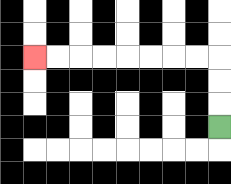{'start': '[9, 5]', 'end': '[1, 2]', 'path_directions': 'U,U,U,L,L,L,L,L,L,L,L', 'path_coordinates': '[[9, 5], [9, 4], [9, 3], [9, 2], [8, 2], [7, 2], [6, 2], [5, 2], [4, 2], [3, 2], [2, 2], [1, 2]]'}